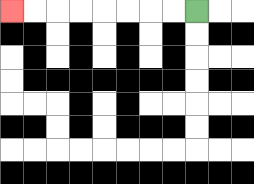{'start': '[8, 0]', 'end': '[0, 0]', 'path_directions': 'L,L,L,L,L,L,L,L', 'path_coordinates': '[[8, 0], [7, 0], [6, 0], [5, 0], [4, 0], [3, 0], [2, 0], [1, 0], [0, 0]]'}